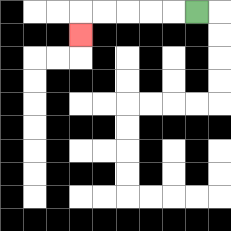{'start': '[8, 0]', 'end': '[3, 1]', 'path_directions': 'L,L,L,L,L,D', 'path_coordinates': '[[8, 0], [7, 0], [6, 0], [5, 0], [4, 0], [3, 0], [3, 1]]'}